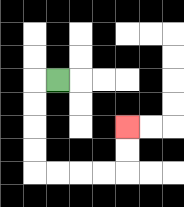{'start': '[2, 3]', 'end': '[5, 5]', 'path_directions': 'L,D,D,D,D,R,R,R,R,U,U', 'path_coordinates': '[[2, 3], [1, 3], [1, 4], [1, 5], [1, 6], [1, 7], [2, 7], [3, 7], [4, 7], [5, 7], [5, 6], [5, 5]]'}